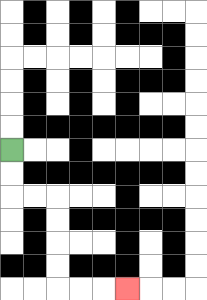{'start': '[0, 6]', 'end': '[5, 12]', 'path_directions': 'D,D,R,R,D,D,D,D,R,R,R', 'path_coordinates': '[[0, 6], [0, 7], [0, 8], [1, 8], [2, 8], [2, 9], [2, 10], [2, 11], [2, 12], [3, 12], [4, 12], [5, 12]]'}